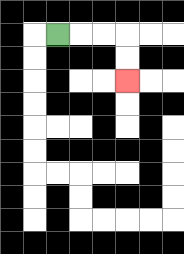{'start': '[2, 1]', 'end': '[5, 3]', 'path_directions': 'R,R,R,D,D', 'path_coordinates': '[[2, 1], [3, 1], [4, 1], [5, 1], [5, 2], [5, 3]]'}